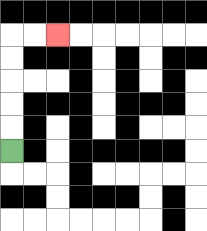{'start': '[0, 6]', 'end': '[2, 1]', 'path_directions': 'U,U,U,U,U,R,R', 'path_coordinates': '[[0, 6], [0, 5], [0, 4], [0, 3], [0, 2], [0, 1], [1, 1], [2, 1]]'}